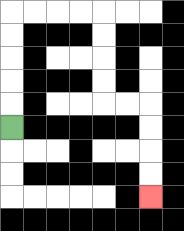{'start': '[0, 5]', 'end': '[6, 8]', 'path_directions': 'U,U,U,U,U,R,R,R,R,D,D,D,D,R,R,D,D,D,D', 'path_coordinates': '[[0, 5], [0, 4], [0, 3], [0, 2], [0, 1], [0, 0], [1, 0], [2, 0], [3, 0], [4, 0], [4, 1], [4, 2], [4, 3], [4, 4], [5, 4], [6, 4], [6, 5], [6, 6], [6, 7], [6, 8]]'}